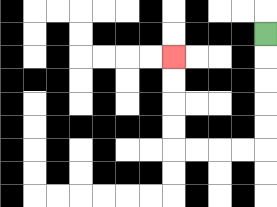{'start': '[11, 1]', 'end': '[7, 2]', 'path_directions': 'D,D,D,D,D,L,L,L,L,U,U,U,U', 'path_coordinates': '[[11, 1], [11, 2], [11, 3], [11, 4], [11, 5], [11, 6], [10, 6], [9, 6], [8, 6], [7, 6], [7, 5], [7, 4], [7, 3], [7, 2]]'}